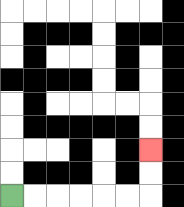{'start': '[0, 8]', 'end': '[6, 6]', 'path_directions': 'R,R,R,R,R,R,U,U', 'path_coordinates': '[[0, 8], [1, 8], [2, 8], [3, 8], [4, 8], [5, 8], [6, 8], [6, 7], [6, 6]]'}